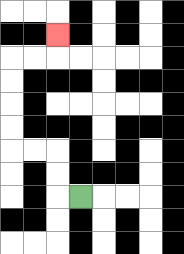{'start': '[3, 8]', 'end': '[2, 1]', 'path_directions': 'L,U,U,L,L,U,U,U,U,R,R,U', 'path_coordinates': '[[3, 8], [2, 8], [2, 7], [2, 6], [1, 6], [0, 6], [0, 5], [0, 4], [0, 3], [0, 2], [1, 2], [2, 2], [2, 1]]'}